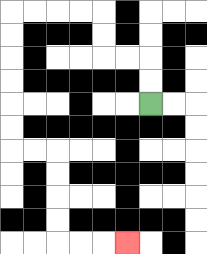{'start': '[6, 4]', 'end': '[5, 10]', 'path_directions': 'U,U,L,L,U,U,L,L,L,L,D,D,D,D,D,D,R,R,D,D,D,D,R,R,R', 'path_coordinates': '[[6, 4], [6, 3], [6, 2], [5, 2], [4, 2], [4, 1], [4, 0], [3, 0], [2, 0], [1, 0], [0, 0], [0, 1], [0, 2], [0, 3], [0, 4], [0, 5], [0, 6], [1, 6], [2, 6], [2, 7], [2, 8], [2, 9], [2, 10], [3, 10], [4, 10], [5, 10]]'}